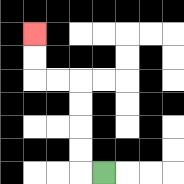{'start': '[4, 7]', 'end': '[1, 1]', 'path_directions': 'L,U,U,U,U,L,L,U,U', 'path_coordinates': '[[4, 7], [3, 7], [3, 6], [3, 5], [3, 4], [3, 3], [2, 3], [1, 3], [1, 2], [1, 1]]'}